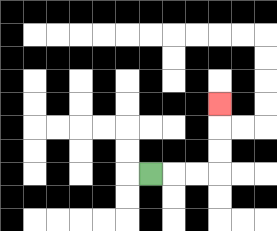{'start': '[6, 7]', 'end': '[9, 4]', 'path_directions': 'R,R,R,U,U,U', 'path_coordinates': '[[6, 7], [7, 7], [8, 7], [9, 7], [9, 6], [9, 5], [9, 4]]'}